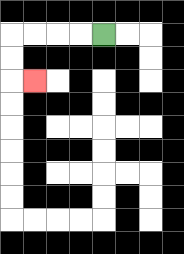{'start': '[4, 1]', 'end': '[1, 3]', 'path_directions': 'L,L,L,L,D,D,R', 'path_coordinates': '[[4, 1], [3, 1], [2, 1], [1, 1], [0, 1], [0, 2], [0, 3], [1, 3]]'}